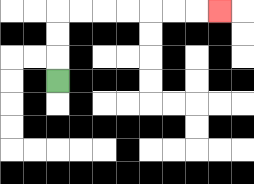{'start': '[2, 3]', 'end': '[9, 0]', 'path_directions': 'U,U,U,R,R,R,R,R,R,R', 'path_coordinates': '[[2, 3], [2, 2], [2, 1], [2, 0], [3, 0], [4, 0], [5, 0], [6, 0], [7, 0], [8, 0], [9, 0]]'}